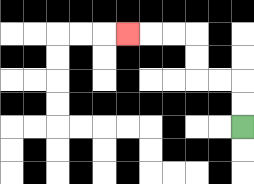{'start': '[10, 5]', 'end': '[5, 1]', 'path_directions': 'U,U,L,L,U,U,L,L,L', 'path_coordinates': '[[10, 5], [10, 4], [10, 3], [9, 3], [8, 3], [8, 2], [8, 1], [7, 1], [6, 1], [5, 1]]'}